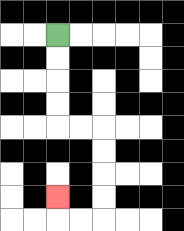{'start': '[2, 1]', 'end': '[2, 8]', 'path_directions': 'D,D,D,D,R,R,D,D,D,D,L,L,U', 'path_coordinates': '[[2, 1], [2, 2], [2, 3], [2, 4], [2, 5], [3, 5], [4, 5], [4, 6], [4, 7], [4, 8], [4, 9], [3, 9], [2, 9], [2, 8]]'}